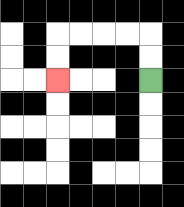{'start': '[6, 3]', 'end': '[2, 3]', 'path_directions': 'U,U,L,L,L,L,D,D', 'path_coordinates': '[[6, 3], [6, 2], [6, 1], [5, 1], [4, 1], [3, 1], [2, 1], [2, 2], [2, 3]]'}